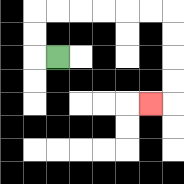{'start': '[2, 2]', 'end': '[6, 4]', 'path_directions': 'L,U,U,R,R,R,R,R,R,D,D,D,D,L', 'path_coordinates': '[[2, 2], [1, 2], [1, 1], [1, 0], [2, 0], [3, 0], [4, 0], [5, 0], [6, 0], [7, 0], [7, 1], [7, 2], [7, 3], [7, 4], [6, 4]]'}